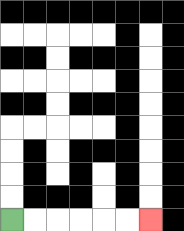{'start': '[0, 9]', 'end': '[6, 9]', 'path_directions': 'R,R,R,R,R,R', 'path_coordinates': '[[0, 9], [1, 9], [2, 9], [3, 9], [4, 9], [5, 9], [6, 9]]'}